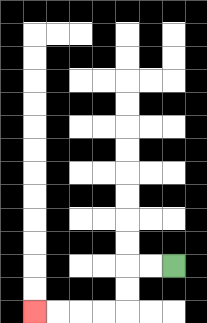{'start': '[7, 11]', 'end': '[1, 13]', 'path_directions': 'L,L,D,D,L,L,L,L', 'path_coordinates': '[[7, 11], [6, 11], [5, 11], [5, 12], [5, 13], [4, 13], [3, 13], [2, 13], [1, 13]]'}